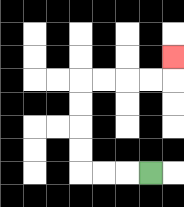{'start': '[6, 7]', 'end': '[7, 2]', 'path_directions': 'L,L,L,U,U,U,U,R,R,R,R,U', 'path_coordinates': '[[6, 7], [5, 7], [4, 7], [3, 7], [3, 6], [3, 5], [3, 4], [3, 3], [4, 3], [5, 3], [6, 3], [7, 3], [7, 2]]'}